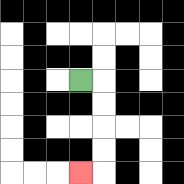{'start': '[3, 3]', 'end': '[3, 7]', 'path_directions': 'R,D,D,D,D,L', 'path_coordinates': '[[3, 3], [4, 3], [4, 4], [4, 5], [4, 6], [4, 7], [3, 7]]'}